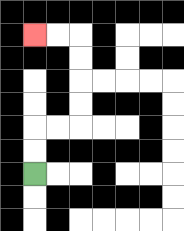{'start': '[1, 7]', 'end': '[1, 1]', 'path_directions': 'U,U,R,R,U,U,U,U,L,L', 'path_coordinates': '[[1, 7], [1, 6], [1, 5], [2, 5], [3, 5], [3, 4], [3, 3], [3, 2], [3, 1], [2, 1], [1, 1]]'}